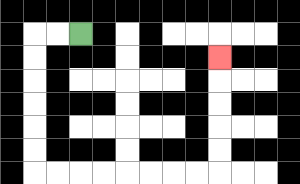{'start': '[3, 1]', 'end': '[9, 2]', 'path_directions': 'L,L,D,D,D,D,D,D,R,R,R,R,R,R,R,R,U,U,U,U,U', 'path_coordinates': '[[3, 1], [2, 1], [1, 1], [1, 2], [1, 3], [1, 4], [1, 5], [1, 6], [1, 7], [2, 7], [3, 7], [4, 7], [5, 7], [6, 7], [7, 7], [8, 7], [9, 7], [9, 6], [9, 5], [9, 4], [9, 3], [9, 2]]'}